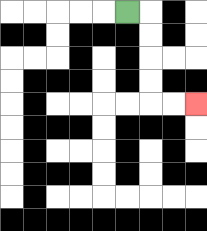{'start': '[5, 0]', 'end': '[8, 4]', 'path_directions': 'R,D,D,D,D,R,R', 'path_coordinates': '[[5, 0], [6, 0], [6, 1], [6, 2], [6, 3], [6, 4], [7, 4], [8, 4]]'}